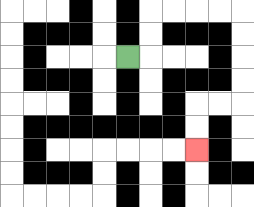{'start': '[5, 2]', 'end': '[8, 6]', 'path_directions': 'R,U,U,R,R,R,R,D,D,D,D,L,L,D,D', 'path_coordinates': '[[5, 2], [6, 2], [6, 1], [6, 0], [7, 0], [8, 0], [9, 0], [10, 0], [10, 1], [10, 2], [10, 3], [10, 4], [9, 4], [8, 4], [8, 5], [8, 6]]'}